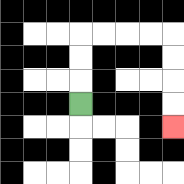{'start': '[3, 4]', 'end': '[7, 5]', 'path_directions': 'U,U,U,R,R,R,R,D,D,D,D', 'path_coordinates': '[[3, 4], [3, 3], [3, 2], [3, 1], [4, 1], [5, 1], [6, 1], [7, 1], [7, 2], [7, 3], [7, 4], [7, 5]]'}